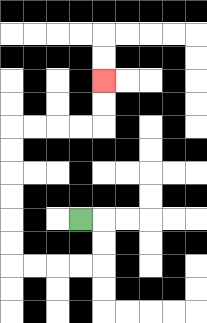{'start': '[3, 9]', 'end': '[4, 3]', 'path_directions': 'R,D,D,L,L,L,L,U,U,U,U,U,U,R,R,R,R,U,U', 'path_coordinates': '[[3, 9], [4, 9], [4, 10], [4, 11], [3, 11], [2, 11], [1, 11], [0, 11], [0, 10], [0, 9], [0, 8], [0, 7], [0, 6], [0, 5], [1, 5], [2, 5], [3, 5], [4, 5], [4, 4], [4, 3]]'}